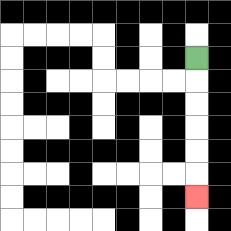{'start': '[8, 2]', 'end': '[8, 8]', 'path_directions': 'D,D,D,D,D,D', 'path_coordinates': '[[8, 2], [8, 3], [8, 4], [8, 5], [8, 6], [8, 7], [8, 8]]'}